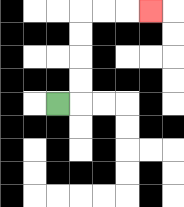{'start': '[2, 4]', 'end': '[6, 0]', 'path_directions': 'R,U,U,U,U,R,R,R', 'path_coordinates': '[[2, 4], [3, 4], [3, 3], [3, 2], [3, 1], [3, 0], [4, 0], [5, 0], [6, 0]]'}